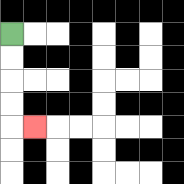{'start': '[0, 1]', 'end': '[1, 5]', 'path_directions': 'D,D,D,D,R', 'path_coordinates': '[[0, 1], [0, 2], [0, 3], [0, 4], [0, 5], [1, 5]]'}